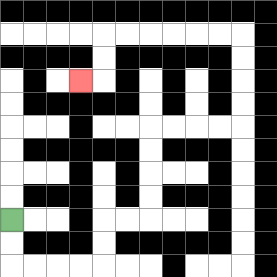{'start': '[0, 9]', 'end': '[3, 3]', 'path_directions': 'D,D,R,R,R,R,U,U,R,R,U,U,U,U,R,R,R,R,U,U,U,U,L,L,L,L,L,L,D,D,L', 'path_coordinates': '[[0, 9], [0, 10], [0, 11], [1, 11], [2, 11], [3, 11], [4, 11], [4, 10], [4, 9], [5, 9], [6, 9], [6, 8], [6, 7], [6, 6], [6, 5], [7, 5], [8, 5], [9, 5], [10, 5], [10, 4], [10, 3], [10, 2], [10, 1], [9, 1], [8, 1], [7, 1], [6, 1], [5, 1], [4, 1], [4, 2], [4, 3], [3, 3]]'}